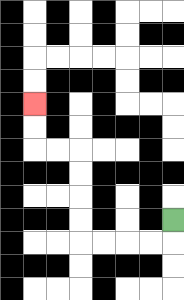{'start': '[7, 9]', 'end': '[1, 4]', 'path_directions': 'D,L,L,L,L,U,U,U,U,L,L,U,U', 'path_coordinates': '[[7, 9], [7, 10], [6, 10], [5, 10], [4, 10], [3, 10], [3, 9], [3, 8], [3, 7], [3, 6], [2, 6], [1, 6], [1, 5], [1, 4]]'}